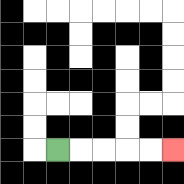{'start': '[2, 6]', 'end': '[7, 6]', 'path_directions': 'R,R,R,R,R', 'path_coordinates': '[[2, 6], [3, 6], [4, 6], [5, 6], [6, 6], [7, 6]]'}